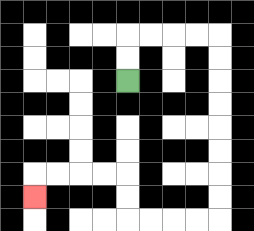{'start': '[5, 3]', 'end': '[1, 8]', 'path_directions': 'U,U,R,R,R,R,D,D,D,D,D,D,D,D,L,L,L,L,U,U,L,L,L,L,D', 'path_coordinates': '[[5, 3], [5, 2], [5, 1], [6, 1], [7, 1], [8, 1], [9, 1], [9, 2], [9, 3], [9, 4], [9, 5], [9, 6], [9, 7], [9, 8], [9, 9], [8, 9], [7, 9], [6, 9], [5, 9], [5, 8], [5, 7], [4, 7], [3, 7], [2, 7], [1, 7], [1, 8]]'}